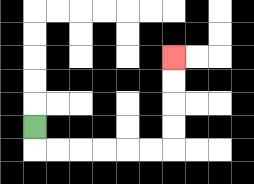{'start': '[1, 5]', 'end': '[7, 2]', 'path_directions': 'D,R,R,R,R,R,R,U,U,U,U', 'path_coordinates': '[[1, 5], [1, 6], [2, 6], [3, 6], [4, 6], [5, 6], [6, 6], [7, 6], [7, 5], [7, 4], [7, 3], [7, 2]]'}